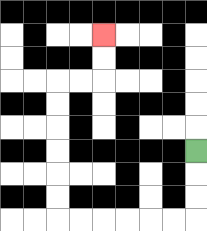{'start': '[8, 6]', 'end': '[4, 1]', 'path_directions': 'D,D,D,L,L,L,L,L,L,U,U,U,U,U,U,R,R,U,U', 'path_coordinates': '[[8, 6], [8, 7], [8, 8], [8, 9], [7, 9], [6, 9], [5, 9], [4, 9], [3, 9], [2, 9], [2, 8], [2, 7], [2, 6], [2, 5], [2, 4], [2, 3], [3, 3], [4, 3], [4, 2], [4, 1]]'}